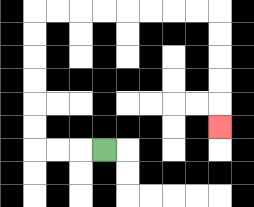{'start': '[4, 6]', 'end': '[9, 5]', 'path_directions': 'L,L,L,U,U,U,U,U,U,R,R,R,R,R,R,R,R,D,D,D,D,D', 'path_coordinates': '[[4, 6], [3, 6], [2, 6], [1, 6], [1, 5], [1, 4], [1, 3], [1, 2], [1, 1], [1, 0], [2, 0], [3, 0], [4, 0], [5, 0], [6, 0], [7, 0], [8, 0], [9, 0], [9, 1], [9, 2], [9, 3], [9, 4], [9, 5]]'}